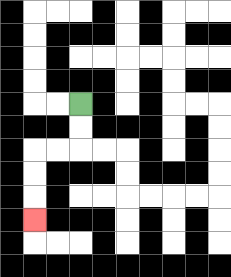{'start': '[3, 4]', 'end': '[1, 9]', 'path_directions': 'D,D,L,L,D,D,D', 'path_coordinates': '[[3, 4], [3, 5], [3, 6], [2, 6], [1, 6], [1, 7], [1, 8], [1, 9]]'}